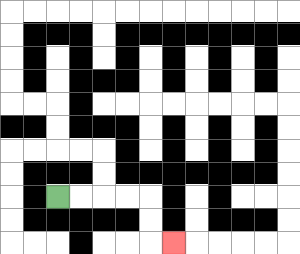{'start': '[2, 8]', 'end': '[7, 10]', 'path_directions': 'R,R,R,R,D,D,R', 'path_coordinates': '[[2, 8], [3, 8], [4, 8], [5, 8], [6, 8], [6, 9], [6, 10], [7, 10]]'}